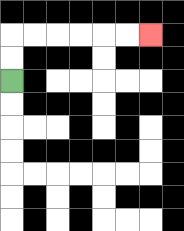{'start': '[0, 3]', 'end': '[6, 1]', 'path_directions': 'U,U,R,R,R,R,R,R', 'path_coordinates': '[[0, 3], [0, 2], [0, 1], [1, 1], [2, 1], [3, 1], [4, 1], [5, 1], [6, 1]]'}